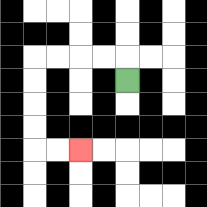{'start': '[5, 3]', 'end': '[3, 6]', 'path_directions': 'U,L,L,L,L,D,D,D,D,R,R', 'path_coordinates': '[[5, 3], [5, 2], [4, 2], [3, 2], [2, 2], [1, 2], [1, 3], [1, 4], [1, 5], [1, 6], [2, 6], [3, 6]]'}